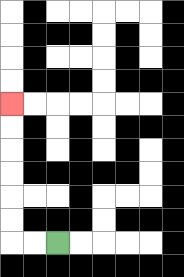{'start': '[2, 10]', 'end': '[0, 4]', 'path_directions': 'L,L,U,U,U,U,U,U', 'path_coordinates': '[[2, 10], [1, 10], [0, 10], [0, 9], [0, 8], [0, 7], [0, 6], [0, 5], [0, 4]]'}